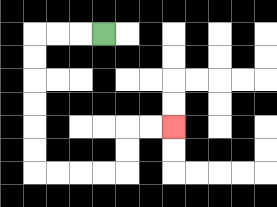{'start': '[4, 1]', 'end': '[7, 5]', 'path_directions': 'L,L,L,D,D,D,D,D,D,R,R,R,R,U,U,R,R', 'path_coordinates': '[[4, 1], [3, 1], [2, 1], [1, 1], [1, 2], [1, 3], [1, 4], [1, 5], [1, 6], [1, 7], [2, 7], [3, 7], [4, 7], [5, 7], [5, 6], [5, 5], [6, 5], [7, 5]]'}